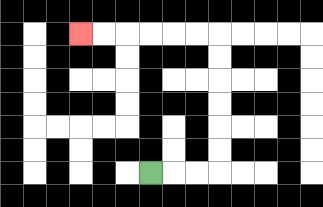{'start': '[6, 7]', 'end': '[3, 1]', 'path_directions': 'R,R,R,U,U,U,U,U,U,L,L,L,L,L,L', 'path_coordinates': '[[6, 7], [7, 7], [8, 7], [9, 7], [9, 6], [9, 5], [9, 4], [9, 3], [9, 2], [9, 1], [8, 1], [7, 1], [6, 1], [5, 1], [4, 1], [3, 1]]'}